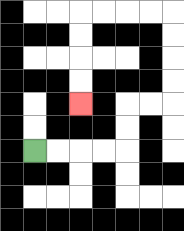{'start': '[1, 6]', 'end': '[3, 4]', 'path_directions': 'R,R,R,R,U,U,R,R,U,U,U,U,L,L,L,L,D,D,D,D', 'path_coordinates': '[[1, 6], [2, 6], [3, 6], [4, 6], [5, 6], [5, 5], [5, 4], [6, 4], [7, 4], [7, 3], [7, 2], [7, 1], [7, 0], [6, 0], [5, 0], [4, 0], [3, 0], [3, 1], [3, 2], [3, 3], [3, 4]]'}